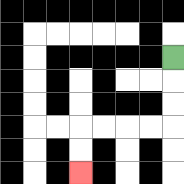{'start': '[7, 2]', 'end': '[3, 7]', 'path_directions': 'D,D,D,L,L,L,L,D,D', 'path_coordinates': '[[7, 2], [7, 3], [7, 4], [7, 5], [6, 5], [5, 5], [4, 5], [3, 5], [3, 6], [3, 7]]'}